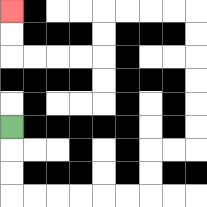{'start': '[0, 5]', 'end': '[0, 0]', 'path_directions': 'D,D,D,R,R,R,R,R,R,U,U,R,R,U,U,U,U,U,U,L,L,L,L,D,D,L,L,L,L,U,U', 'path_coordinates': '[[0, 5], [0, 6], [0, 7], [0, 8], [1, 8], [2, 8], [3, 8], [4, 8], [5, 8], [6, 8], [6, 7], [6, 6], [7, 6], [8, 6], [8, 5], [8, 4], [8, 3], [8, 2], [8, 1], [8, 0], [7, 0], [6, 0], [5, 0], [4, 0], [4, 1], [4, 2], [3, 2], [2, 2], [1, 2], [0, 2], [0, 1], [0, 0]]'}